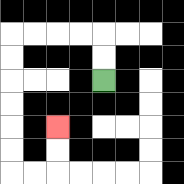{'start': '[4, 3]', 'end': '[2, 5]', 'path_directions': 'U,U,L,L,L,L,D,D,D,D,D,D,R,R,U,U', 'path_coordinates': '[[4, 3], [4, 2], [4, 1], [3, 1], [2, 1], [1, 1], [0, 1], [0, 2], [0, 3], [0, 4], [0, 5], [0, 6], [0, 7], [1, 7], [2, 7], [2, 6], [2, 5]]'}